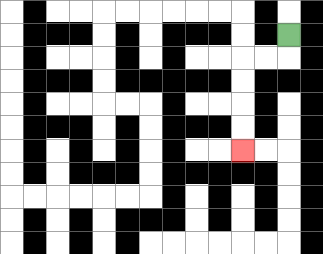{'start': '[12, 1]', 'end': '[10, 6]', 'path_directions': 'D,L,L,D,D,D,D', 'path_coordinates': '[[12, 1], [12, 2], [11, 2], [10, 2], [10, 3], [10, 4], [10, 5], [10, 6]]'}